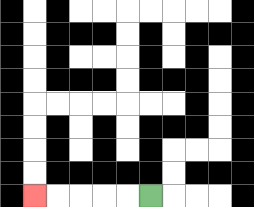{'start': '[6, 8]', 'end': '[1, 8]', 'path_directions': 'L,L,L,L,L', 'path_coordinates': '[[6, 8], [5, 8], [4, 8], [3, 8], [2, 8], [1, 8]]'}